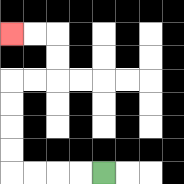{'start': '[4, 7]', 'end': '[0, 1]', 'path_directions': 'L,L,L,L,U,U,U,U,R,R,U,U,L,L', 'path_coordinates': '[[4, 7], [3, 7], [2, 7], [1, 7], [0, 7], [0, 6], [0, 5], [0, 4], [0, 3], [1, 3], [2, 3], [2, 2], [2, 1], [1, 1], [0, 1]]'}